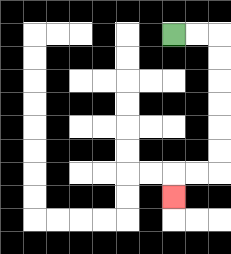{'start': '[7, 1]', 'end': '[7, 8]', 'path_directions': 'R,R,D,D,D,D,D,D,L,L,D', 'path_coordinates': '[[7, 1], [8, 1], [9, 1], [9, 2], [9, 3], [9, 4], [9, 5], [9, 6], [9, 7], [8, 7], [7, 7], [7, 8]]'}